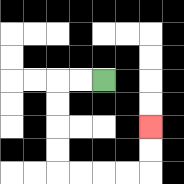{'start': '[4, 3]', 'end': '[6, 5]', 'path_directions': 'L,L,D,D,D,D,R,R,R,R,U,U', 'path_coordinates': '[[4, 3], [3, 3], [2, 3], [2, 4], [2, 5], [2, 6], [2, 7], [3, 7], [4, 7], [5, 7], [6, 7], [6, 6], [6, 5]]'}